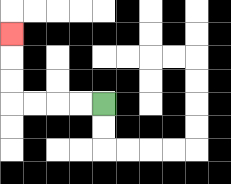{'start': '[4, 4]', 'end': '[0, 1]', 'path_directions': 'L,L,L,L,U,U,U', 'path_coordinates': '[[4, 4], [3, 4], [2, 4], [1, 4], [0, 4], [0, 3], [0, 2], [0, 1]]'}